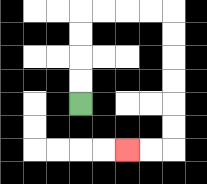{'start': '[3, 4]', 'end': '[5, 6]', 'path_directions': 'U,U,U,U,R,R,R,R,D,D,D,D,D,D,L,L', 'path_coordinates': '[[3, 4], [3, 3], [3, 2], [3, 1], [3, 0], [4, 0], [5, 0], [6, 0], [7, 0], [7, 1], [7, 2], [7, 3], [7, 4], [7, 5], [7, 6], [6, 6], [5, 6]]'}